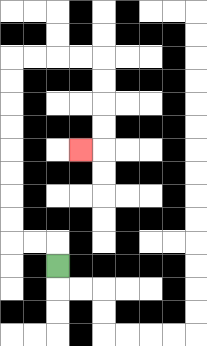{'start': '[2, 11]', 'end': '[3, 6]', 'path_directions': 'U,L,L,U,U,U,U,U,U,U,U,R,R,R,R,D,D,D,D,L', 'path_coordinates': '[[2, 11], [2, 10], [1, 10], [0, 10], [0, 9], [0, 8], [0, 7], [0, 6], [0, 5], [0, 4], [0, 3], [0, 2], [1, 2], [2, 2], [3, 2], [4, 2], [4, 3], [4, 4], [4, 5], [4, 6], [3, 6]]'}